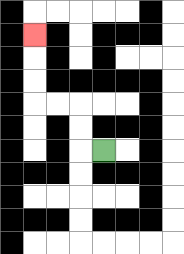{'start': '[4, 6]', 'end': '[1, 1]', 'path_directions': 'L,U,U,L,L,U,U,U', 'path_coordinates': '[[4, 6], [3, 6], [3, 5], [3, 4], [2, 4], [1, 4], [1, 3], [1, 2], [1, 1]]'}